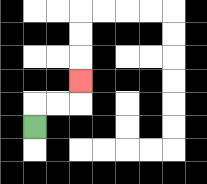{'start': '[1, 5]', 'end': '[3, 3]', 'path_directions': 'U,R,R,U', 'path_coordinates': '[[1, 5], [1, 4], [2, 4], [3, 4], [3, 3]]'}